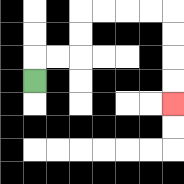{'start': '[1, 3]', 'end': '[7, 4]', 'path_directions': 'U,R,R,U,U,R,R,R,R,D,D,D,D', 'path_coordinates': '[[1, 3], [1, 2], [2, 2], [3, 2], [3, 1], [3, 0], [4, 0], [5, 0], [6, 0], [7, 0], [7, 1], [7, 2], [7, 3], [7, 4]]'}